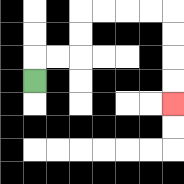{'start': '[1, 3]', 'end': '[7, 4]', 'path_directions': 'U,R,R,U,U,R,R,R,R,D,D,D,D', 'path_coordinates': '[[1, 3], [1, 2], [2, 2], [3, 2], [3, 1], [3, 0], [4, 0], [5, 0], [6, 0], [7, 0], [7, 1], [7, 2], [7, 3], [7, 4]]'}